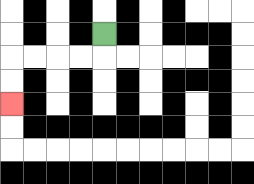{'start': '[4, 1]', 'end': '[0, 4]', 'path_directions': 'D,L,L,L,L,D,D', 'path_coordinates': '[[4, 1], [4, 2], [3, 2], [2, 2], [1, 2], [0, 2], [0, 3], [0, 4]]'}